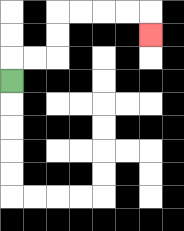{'start': '[0, 3]', 'end': '[6, 1]', 'path_directions': 'U,R,R,U,U,R,R,R,R,D', 'path_coordinates': '[[0, 3], [0, 2], [1, 2], [2, 2], [2, 1], [2, 0], [3, 0], [4, 0], [5, 0], [6, 0], [6, 1]]'}